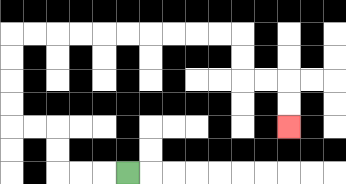{'start': '[5, 7]', 'end': '[12, 5]', 'path_directions': 'L,L,L,U,U,L,L,U,U,U,U,R,R,R,R,R,R,R,R,R,R,D,D,R,R,D,D', 'path_coordinates': '[[5, 7], [4, 7], [3, 7], [2, 7], [2, 6], [2, 5], [1, 5], [0, 5], [0, 4], [0, 3], [0, 2], [0, 1], [1, 1], [2, 1], [3, 1], [4, 1], [5, 1], [6, 1], [7, 1], [8, 1], [9, 1], [10, 1], [10, 2], [10, 3], [11, 3], [12, 3], [12, 4], [12, 5]]'}